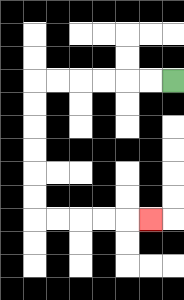{'start': '[7, 3]', 'end': '[6, 9]', 'path_directions': 'L,L,L,L,L,L,D,D,D,D,D,D,R,R,R,R,R', 'path_coordinates': '[[7, 3], [6, 3], [5, 3], [4, 3], [3, 3], [2, 3], [1, 3], [1, 4], [1, 5], [1, 6], [1, 7], [1, 8], [1, 9], [2, 9], [3, 9], [4, 9], [5, 9], [6, 9]]'}